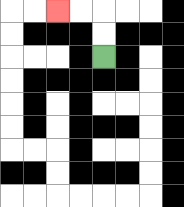{'start': '[4, 2]', 'end': '[2, 0]', 'path_directions': 'U,U,L,L', 'path_coordinates': '[[4, 2], [4, 1], [4, 0], [3, 0], [2, 0]]'}